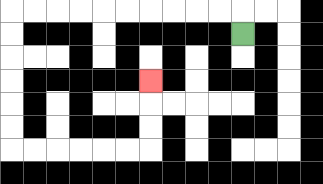{'start': '[10, 1]', 'end': '[6, 3]', 'path_directions': 'U,L,L,L,L,L,L,L,L,L,L,D,D,D,D,D,D,R,R,R,R,R,R,U,U,U', 'path_coordinates': '[[10, 1], [10, 0], [9, 0], [8, 0], [7, 0], [6, 0], [5, 0], [4, 0], [3, 0], [2, 0], [1, 0], [0, 0], [0, 1], [0, 2], [0, 3], [0, 4], [0, 5], [0, 6], [1, 6], [2, 6], [3, 6], [4, 6], [5, 6], [6, 6], [6, 5], [6, 4], [6, 3]]'}